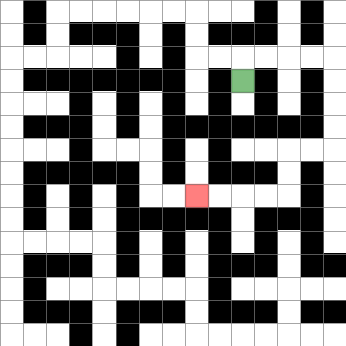{'start': '[10, 3]', 'end': '[8, 8]', 'path_directions': 'U,R,R,R,R,D,D,D,D,L,L,D,D,L,L,L,L', 'path_coordinates': '[[10, 3], [10, 2], [11, 2], [12, 2], [13, 2], [14, 2], [14, 3], [14, 4], [14, 5], [14, 6], [13, 6], [12, 6], [12, 7], [12, 8], [11, 8], [10, 8], [9, 8], [8, 8]]'}